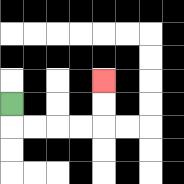{'start': '[0, 4]', 'end': '[4, 3]', 'path_directions': 'D,R,R,R,R,U,U', 'path_coordinates': '[[0, 4], [0, 5], [1, 5], [2, 5], [3, 5], [4, 5], [4, 4], [4, 3]]'}